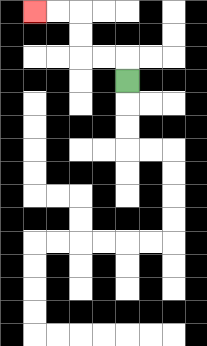{'start': '[5, 3]', 'end': '[1, 0]', 'path_directions': 'U,L,L,U,U,L,L', 'path_coordinates': '[[5, 3], [5, 2], [4, 2], [3, 2], [3, 1], [3, 0], [2, 0], [1, 0]]'}